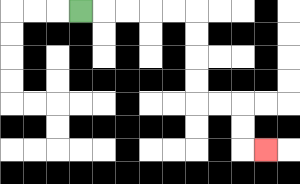{'start': '[3, 0]', 'end': '[11, 6]', 'path_directions': 'R,R,R,R,R,D,D,D,D,R,R,D,D,R', 'path_coordinates': '[[3, 0], [4, 0], [5, 0], [6, 0], [7, 0], [8, 0], [8, 1], [8, 2], [8, 3], [8, 4], [9, 4], [10, 4], [10, 5], [10, 6], [11, 6]]'}